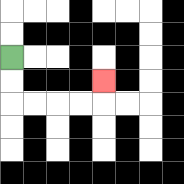{'start': '[0, 2]', 'end': '[4, 3]', 'path_directions': 'D,D,R,R,R,R,U', 'path_coordinates': '[[0, 2], [0, 3], [0, 4], [1, 4], [2, 4], [3, 4], [4, 4], [4, 3]]'}